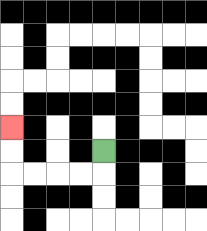{'start': '[4, 6]', 'end': '[0, 5]', 'path_directions': 'D,L,L,L,L,U,U', 'path_coordinates': '[[4, 6], [4, 7], [3, 7], [2, 7], [1, 7], [0, 7], [0, 6], [0, 5]]'}